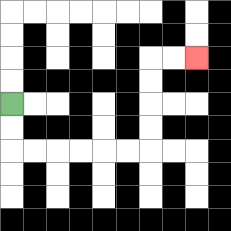{'start': '[0, 4]', 'end': '[8, 2]', 'path_directions': 'D,D,R,R,R,R,R,R,U,U,U,U,R,R', 'path_coordinates': '[[0, 4], [0, 5], [0, 6], [1, 6], [2, 6], [3, 6], [4, 6], [5, 6], [6, 6], [6, 5], [6, 4], [6, 3], [6, 2], [7, 2], [8, 2]]'}